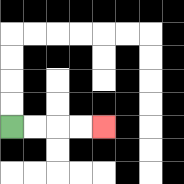{'start': '[0, 5]', 'end': '[4, 5]', 'path_directions': 'R,R,R,R', 'path_coordinates': '[[0, 5], [1, 5], [2, 5], [3, 5], [4, 5]]'}